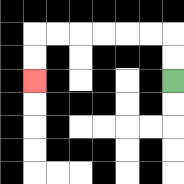{'start': '[7, 3]', 'end': '[1, 3]', 'path_directions': 'U,U,L,L,L,L,L,L,D,D', 'path_coordinates': '[[7, 3], [7, 2], [7, 1], [6, 1], [5, 1], [4, 1], [3, 1], [2, 1], [1, 1], [1, 2], [1, 3]]'}